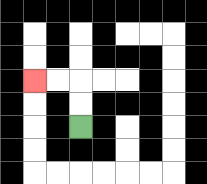{'start': '[3, 5]', 'end': '[1, 3]', 'path_directions': 'U,U,L,L', 'path_coordinates': '[[3, 5], [3, 4], [3, 3], [2, 3], [1, 3]]'}